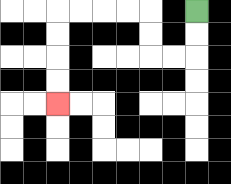{'start': '[8, 0]', 'end': '[2, 4]', 'path_directions': 'D,D,L,L,U,U,L,L,L,L,D,D,D,D', 'path_coordinates': '[[8, 0], [8, 1], [8, 2], [7, 2], [6, 2], [6, 1], [6, 0], [5, 0], [4, 0], [3, 0], [2, 0], [2, 1], [2, 2], [2, 3], [2, 4]]'}